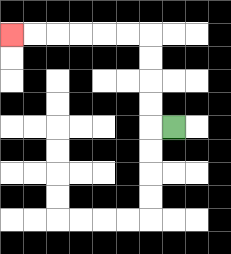{'start': '[7, 5]', 'end': '[0, 1]', 'path_directions': 'L,U,U,U,U,L,L,L,L,L,L', 'path_coordinates': '[[7, 5], [6, 5], [6, 4], [6, 3], [6, 2], [6, 1], [5, 1], [4, 1], [3, 1], [2, 1], [1, 1], [0, 1]]'}